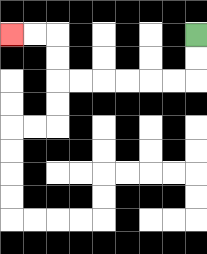{'start': '[8, 1]', 'end': '[0, 1]', 'path_directions': 'D,D,L,L,L,L,L,L,U,U,L,L', 'path_coordinates': '[[8, 1], [8, 2], [8, 3], [7, 3], [6, 3], [5, 3], [4, 3], [3, 3], [2, 3], [2, 2], [2, 1], [1, 1], [0, 1]]'}